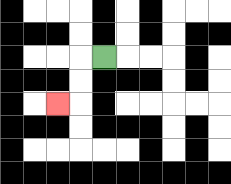{'start': '[4, 2]', 'end': '[2, 4]', 'path_directions': 'L,D,D,L', 'path_coordinates': '[[4, 2], [3, 2], [3, 3], [3, 4], [2, 4]]'}